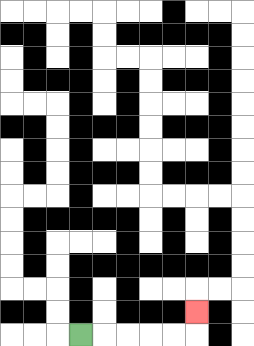{'start': '[3, 14]', 'end': '[8, 13]', 'path_directions': 'R,R,R,R,R,U', 'path_coordinates': '[[3, 14], [4, 14], [5, 14], [6, 14], [7, 14], [8, 14], [8, 13]]'}